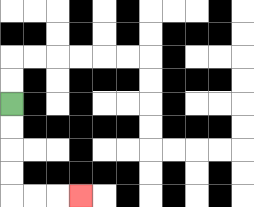{'start': '[0, 4]', 'end': '[3, 8]', 'path_directions': 'D,D,D,D,R,R,R', 'path_coordinates': '[[0, 4], [0, 5], [0, 6], [0, 7], [0, 8], [1, 8], [2, 8], [3, 8]]'}